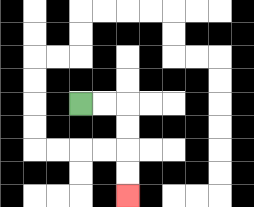{'start': '[3, 4]', 'end': '[5, 8]', 'path_directions': 'R,R,D,D,D,D', 'path_coordinates': '[[3, 4], [4, 4], [5, 4], [5, 5], [5, 6], [5, 7], [5, 8]]'}